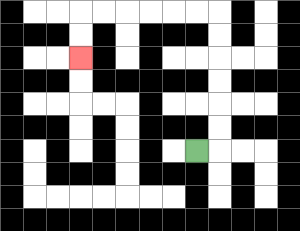{'start': '[8, 6]', 'end': '[3, 2]', 'path_directions': 'R,U,U,U,U,U,U,L,L,L,L,L,L,D,D', 'path_coordinates': '[[8, 6], [9, 6], [9, 5], [9, 4], [9, 3], [9, 2], [9, 1], [9, 0], [8, 0], [7, 0], [6, 0], [5, 0], [4, 0], [3, 0], [3, 1], [3, 2]]'}